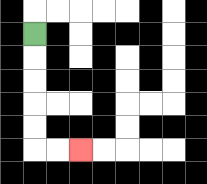{'start': '[1, 1]', 'end': '[3, 6]', 'path_directions': 'D,D,D,D,D,R,R', 'path_coordinates': '[[1, 1], [1, 2], [1, 3], [1, 4], [1, 5], [1, 6], [2, 6], [3, 6]]'}